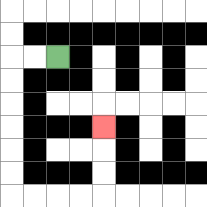{'start': '[2, 2]', 'end': '[4, 5]', 'path_directions': 'L,L,D,D,D,D,D,D,R,R,R,R,U,U,U', 'path_coordinates': '[[2, 2], [1, 2], [0, 2], [0, 3], [0, 4], [0, 5], [0, 6], [0, 7], [0, 8], [1, 8], [2, 8], [3, 8], [4, 8], [4, 7], [4, 6], [4, 5]]'}